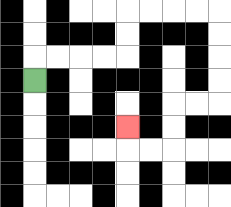{'start': '[1, 3]', 'end': '[5, 5]', 'path_directions': 'U,R,R,R,R,U,U,R,R,R,R,D,D,D,D,L,L,D,D,L,L,U', 'path_coordinates': '[[1, 3], [1, 2], [2, 2], [3, 2], [4, 2], [5, 2], [5, 1], [5, 0], [6, 0], [7, 0], [8, 0], [9, 0], [9, 1], [9, 2], [9, 3], [9, 4], [8, 4], [7, 4], [7, 5], [7, 6], [6, 6], [5, 6], [5, 5]]'}